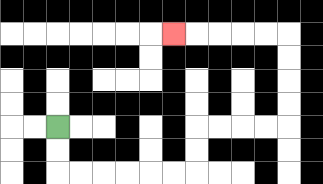{'start': '[2, 5]', 'end': '[7, 1]', 'path_directions': 'D,D,R,R,R,R,R,R,U,U,R,R,R,R,U,U,U,U,L,L,L,L,L', 'path_coordinates': '[[2, 5], [2, 6], [2, 7], [3, 7], [4, 7], [5, 7], [6, 7], [7, 7], [8, 7], [8, 6], [8, 5], [9, 5], [10, 5], [11, 5], [12, 5], [12, 4], [12, 3], [12, 2], [12, 1], [11, 1], [10, 1], [9, 1], [8, 1], [7, 1]]'}